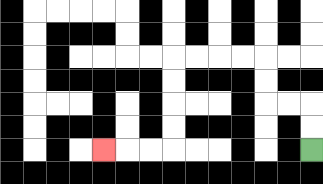{'start': '[13, 6]', 'end': '[4, 6]', 'path_directions': 'U,U,L,L,U,U,L,L,L,L,D,D,D,D,L,L,L', 'path_coordinates': '[[13, 6], [13, 5], [13, 4], [12, 4], [11, 4], [11, 3], [11, 2], [10, 2], [9, 2], [8, 2], [7, 2], [7, 3], [7, 4], [7, 5], [7, 6], [6, 6], [5, 6], [4, 6]]'}